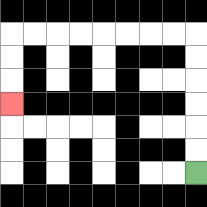{'start': '[8, 7]', 'end': '[0, 4]', 'path_directions': 'U,U,U,U,U,U,L,L,L,L,L,L,L,L,D,D,D', 'path_coordinates': '[[8, 7], [8, 6], [8, 5], [8, 4], [8, 3], [8, 2], [8, 1], [7, 1], [6, 1], [5, 1], [4, 1], [3, 1], [2, 1], [1, 1], [0, 1], [0, 2], [0, 3], [0, 4]]'}